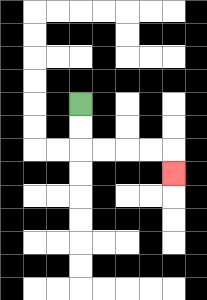{'start': '[3, 4]', 'end': '[7, 7]', 'path_directions': 'D,D,R,R,R,R,D', 'path_coordinates': '[[3, 4], [3, 5], [3, 6], [4, 6], [5, 6], [6, 6], [7, 6], [7, 7]]'}